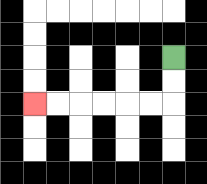{'start': '[7, 2]', 'end': '[1, 4]', 'path_directions': 'D,D,L,L,L,L,L,L', 'path_coordinates': '[[7, 2], [7, 3], [7, 4], [6, 4], [5, 4], [4, 4], [3, 4], [2, 4], [1, 4]]'}